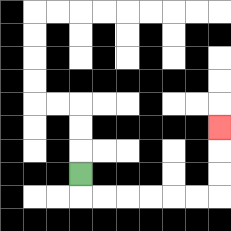{'start': '[3, 7]', 'end': '[9, 5]', 'path_directions': 'D,R,R,R,R,R,R,U,U,U', 'path_coordinates': '[[3, 7], [3, 8], [4, 8], [5, 8], [6, 8], [7, 8], [8, 8], [9, 8], [9, 7], [9, 6], [9, 5]]'}